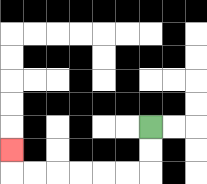{'start': '[6, 5]', 'end': '[0, 6]', 'path_directions': 'D,D,L,L,L,L,L,L,U', 'path_coordinates': '[[6, 5], [6, 6], [6, 7], [5, 7], [4, 7], [3, 7], [2, 7], [1, 7], [0, 7], [0, 6]]'}